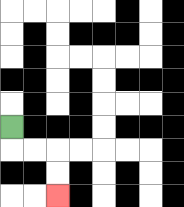{'start': '[0, 5]', 'end': '[2, 8]', 'path_directions': 'D,R,R,D,D', 'path_coordinates': '[[0, 5], [0, 6], [1, 6], [2, 6], [2, 7], [2, 8]]'}